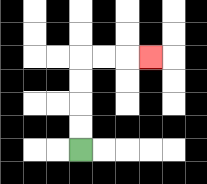{'start': '[3, 6]', 'end': '[6, 2]', 'path_directions': 'U,U,U,U,R,R,R', 'path_coordinates': '[[3, 6], [3, 5], [3, 4], [3, 3], [3, 2], [4, 2], [5, 2], [6, 2]]'}